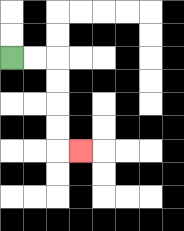{'start': '[0, 2]', 'end': '[3, 6]', 'path_directions': 'R,R,D,D,D,D,R', 'path_coordinates': '[[0, 2], [1, 2], [2, 2], [2, 3], [2, 4], [2, 5], [2, 6], [3, 6]]'}